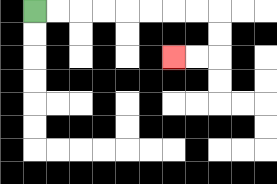{'start': '[1, 0]', 'end': '[7, 2]', 'path_directions': 'R,R,R,R,R,R,R,R,D,D,L,L', 'path_coordinates': '[[1, 0], [2, 0], [3, 0], [4, 0], [5, 0], [6, 0], [7, 0], [8, 0], [9, 0], [9, 1], [9, 2], [8, 2], [7, 2]]'}